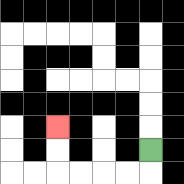{'start': '[6, 6]', 'end': '[2, 5]', 'path_directions': 'D,L,L,L,L,U,U', 'path_coordinates': '[[6, 6], [6, 7], [5, 7], [4, 7], [3, 7], [2, 7], [2, 6], [2, 5]]'}